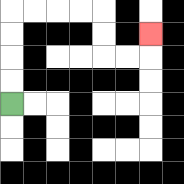{'start': '[0, 4]', 'end': '[6, 1]', 'path_directions': 'U,U,U,U,R,R,R,R,D,D,R,R,U', 'path_coordinates': '[[0, 4], [0, 3], [0, 2], [0, 1], [0, 0], [1, 0], [2, 0], [3, 0], [4, 0], [4, 1], [4, 2], [5, 2], [6, 2], [6, 1]]'}